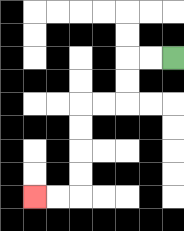{'start': '[7, 2]', 'end': '[1, 8]', 'path_directions': 'L,L,D,D,L,L,D,D,D,D,L,L', 'path_coordinates': '[[7, 2], [6, 2], [5, 2], [5, 3], [5, 4], [4, 4], [3, 4], [3, 5], [3, 6], [3, 7], [3, 8], [2, 8], [1, 8]]'}